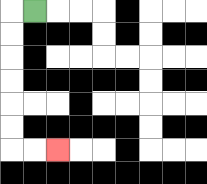{'start': '[1, 0]', 'end': '[2, 6]', 'path_directions': 'L,D,D,D,D,D,D,R,R', 'path_coordinates': '[[1, 0], [0, 0], [0, 1], [0, 2], [0, 3], [0, 4], [0, 5], [0, 6], [1, 6], [2, 6]]'}